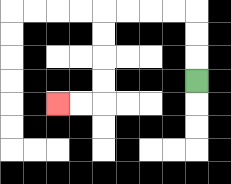{'start': '[8, 3]', 'end': '[2, 4]', 'path_directions': 'U,U,U,L,L,L,L,D,D,D,D,L,L', 'path_coordinates': '[[8, 3], [8, 2], [8, 1], [8, 0], [7, 0], [6, 0], [5, 0], [4, 0], [4, 1], [4, 2], [4, 3], [4, 4], [3, 4], [2, 4]]'}